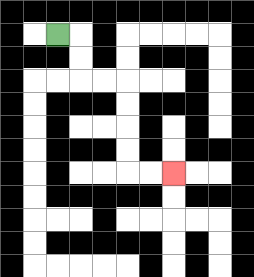{'start': '[2, 1]', 'end': '[7, 7]', 'path_directions': 'R,D,D,R,R,D,D,D,D,R,R', 'path_coordinates': '[[2, 1], [3, 1], [3, 2], [3, 3], [4, 3], [5, 3], [5, 4], [5, 5], [5, 6], [5, 7], [6, 7], [7, 7]]'}